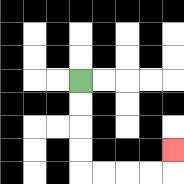{'start': '[3, 3]', 'end': '[7, 6]', 'path_directions': 'D,D,D,D,R,R,R,R,U', 'path_coordinates': '[[3, 3], [3, 4], [3, 5], [3, 6], [3, 7], [4, 7], [5, 7], [6, 7], [7, 7], [7, 6]]'}